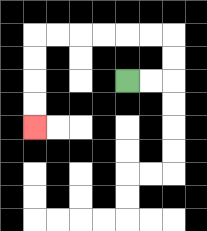{'start': '[5, 3]', 'end': '[1, 5]', 'path_directions': 'R,R,U,U,L,L,L,L,L,L,D,D,D,D', 'path_coordinates': '[[5, 3], [6, 3], [7, 3], [7, 2], [7, 1], [6, 1], [5, 1], [4, 1], [3, 1], [2, 1], [1, 1], [1, 2], [1, 3], [1, 4], [1, 5]]'}